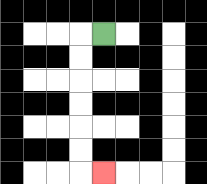{'start': '[4, 1]', 'end': '[4, 7]', 'path_directions': 'L,D,D,D,D,D,D,R', 'path_coordinates': '[[4, 1], [3, 1], [3, 2], [3, 3], [3, 4], [3, 5], [3, 6], [3, 7], [4, 7]]'}